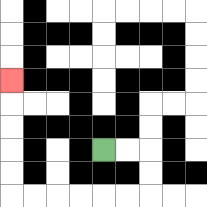{'start': '[4, 6]', 'end': '[0, 3]', 'path_directions': 'R,R,D,D,L,L,L,L,L,L,U,U,U,U,U', 'path_coordinates': '[[4, 6], [5, 6], [6, 6], [6, 7], [6, 8], [5, 8], [4, 8], [3, 8], [2, 8], [1, 8], [0, 8], [0, 7], [0, 6], [0, 5], [0, 4], [0, 3]]'}